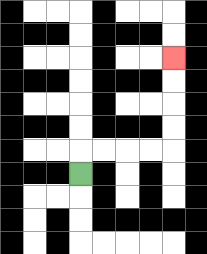{'start': '[3, 7]', 'end': '[7, 2]', 'path_directions': 'U,R,R,R,R,U,U,U,U', 'path_coordinates': '[[3, 7], [3, 6], [4, 6], [5, 6], [6, 6], [7, 6], [7, 5], [7, 4], [7, 3], [7, 2]]'}